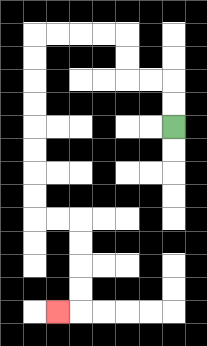{'start': '[7, 5]', 'end': '[2, 13]', 'path_directions': 'U,U,L,L,U,U,L,L,L,L,D,D,D,D,D,D,D,D,R,R,D,D,D,D,L', 'path_coordinates': '[[7, 5], [7, 4], [7, 3], [6, 3], [5, 3], [5, 2], [5, 1], [4, 1], [3, 1], [2, 1], [1, 1], [1, 2], [1, 3], [1, 4], [1, 5], [1, 6], [1, 7], [1, 8], [1, 9], [2, 9], [3, 9], [3, 10], [3, 11], [3, 12], [3, 13], [2, 13]]'}